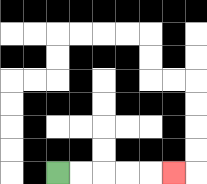{'start': '[2, 7]', 'end': '[7, 7]', 'path_directions': 'R,R,R,R,R', 'path_coordinates': '[[2, 7], [3, 7], [4, 7], [5, 7], [6, 7], [7, 7]]'}